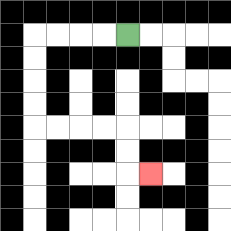{'start': '[5, 1]', 'end': '[6, 7]', 'path_directions': 'L,L,L,L,D,D,D,D,R,R,R,R,D,D,R', 'path_coordinates': '[[5, 1], [4, 1], [3, 1], [2, 1], [1, 1], [1, 2], [1, 3], [1, 4], [1, 5], [2, 5], [3, 5], [4, 5], [5, 5], [5, 6], [5, 7], [6, 7]]'}